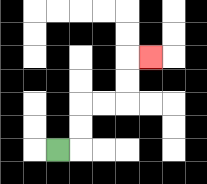{'start': '[2, 6]', 'end': '[6, 2]', 'path_directions': 'R,U,U,R,R,U,U,R', 'path_coordinates': '[[2, 6], [3, 6], [3, 5], [3, 4], [4, 4], [5, 4], [5, 3], [5, 2], [6, 2]]'}